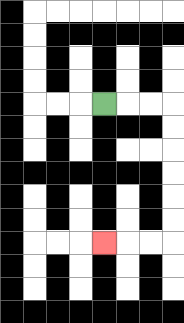{'start': '[4, 4]', 'end': '[4, 10]', 'path_directions': 'R,R,R,D,D,D,D,D,D,L,L,L', 'path_coordinates': '[[4, 4], [5, 4], [6, 4], [7, 4], [7, 5], [7, 6], [7, 7], [7, 8], [7, 9], [7, 10], [6, 10], [5, 10], [4, 10]]'}